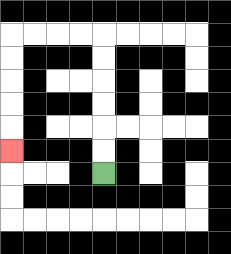{'start': '[4, 7]', 'end': '[0, 6]', 'path_directions': 'U,U,U,U,U,U,L,L,L,L,D,D,D,D,D', 'path_coordinates': '[[4, 7], [4, 6], [4, 5], [4, 4], [4, 3], [4, 2], [4, 1], [3, 1], [2, 1], [1, 1], [0, 1], [0, 2], [0, 3], [0, 4], [0, 5], [0, 6]]'}